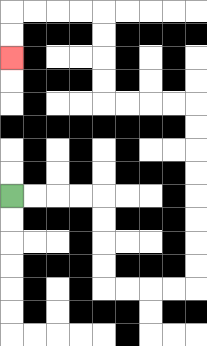{'start': '[0, 8]', 'end': '[0, 2]', 'path_directions': 'R,R,R,R,D,D,D,D,R,R,R,R,U,U,U,U,U,U,U,U,L,L,L,L,U,U,U,U,L,L,L,L,D,D', 'path_coordinates': '[[0, 8], [1, 8], [2, 8], [3, 8], [4, 8], [4, 9], [4, 10], [4, 11], [4, 12], [5, 12], [6, 12], [7, 12], [8, 12], [8, 11], [8, 10], [8, 9], [8, 8], [8, 7], [8, 6], [8, 5], [8, 4], [7, 4], [6, 4], [5, 4], [4, 4], [4, 3], [4, 2], [4, 1], [4, 0], [3, 0], [2, 0], [1, 0], [0, 0], [0, 1], [0, 2]]'}